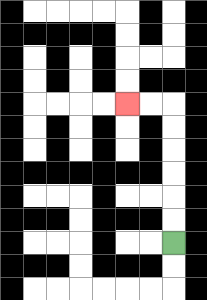{'start': '[7, 10]', 'end': '[5, 4]', 'path_directions': 'U,U,U,U,U,U,L,L', 'path_coordinates': '[[7, 10], [7, 9], [7, 8], [7, 7], [7, 6], [7, 5], [7, 4], [6, 4], [5, 4]]'}